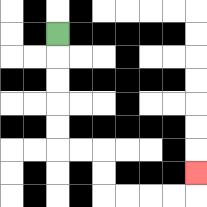{'start': '[2, 1]', 'end': '[8, 7]', 'path_directions': 'D,D,D,D,D,R,R,D,D,R,R,R,R,U', 'path_coordinates': '[[2, 1], [2, 2], [2, 3], [2, 4], [2, 5], [2, 6], [3, 6], [4, 6], [4, 7], [4, 8], [5, 8], [6, 8], [7, 8], [8, 8], [8, 7]]'}